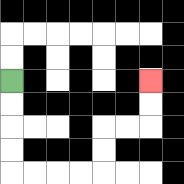{'start': '[0, 3]', 'end': '[6, 3]', 'path_directions': 'D,D,D,D,R,R,R,R,U,U,R,R,U,U', 'path_coordinates': '[[0, 3], [0, 4], [0, 5], [0, 6], [0, 7], [1, 7], [2, 7], [3, 7], [4, 7], [4, 6], [4, 5], [5, 5], [6, 5], [6, 4], [6, 3]]'}